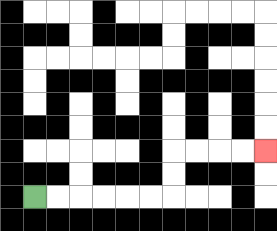{'start': '[1, 8]', 'end': '[11, 6]', 'path_directions': 'R,R,R,R,R,R,U,U,R,R,R,R', 'path_coordinates': '[[1, 8], [2, 8], [3, 8], [4, 8], [5, 8], [6, 8], [7, 8], [7, 7], [7, 6], [8, 6], [9, 6], [10, 6], [11, 6]]'}